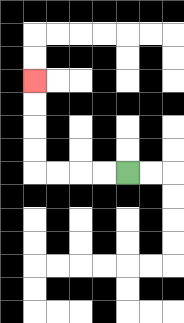{'start': '[5, 7]', 'end': '[1, 3]', 'path_directions': 'L,L,L,L,U,U,U,U', 'path_coordinates': '[[5, 7], [4, 7], [3, 7], [2, 7], [1, 7], [1, 6], [1, 5], [1, 4], [1, 3]]'}